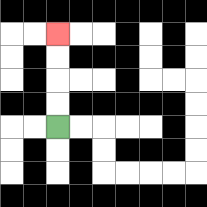{'start': '[2, 5]', 'end': '[2, 1]', 'path_directions': 'U,U,U,U', 'path_coordinates': '[[2, 5], [2, 4], [2, 3], [2, 2], [2, 1]]'}